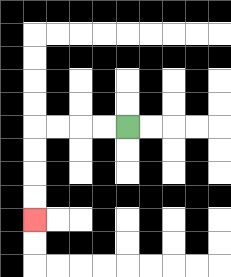{'start': '[5, 5]', 'end': '[1, 9]', 'path_directions': 'L,L,L,L,D,D,D,D', 'path_coordinates': '[[5, 5], [4, 5], [3, 5], [2, 5], [1, 5], [1, 6], [1, 7], [1, 8], [1, 9]]'}